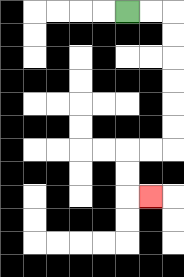{'start': '[5, 0]', 'end': '[6, 8]', 'path_directions': 'R,R,D,D,D,D,D,D,L,L,D,D,R', 'path_coordinates': '[[5, 0], [6, 0], [7, 0], [7, 1], [7, 2], [7, 3], [7, 4], [7, 5], [7, 6], [6, 6], [5, 6], [5, 7], [5, 8], [6, 8]]'}